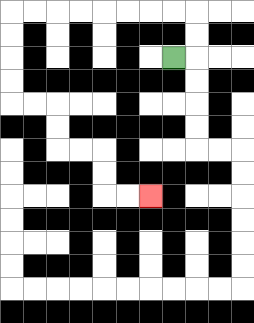{'start': '[7, 2]', 'end': '[6, 8]', 'path_directions': 'R,U,U,L,L,L,L,L,L,L,L,D,D,D,D,R,R,D,D,R,R,D,D,R,R', 'path_coordinates': '[[7, 2], [8, 2], [8, 1], [8, 0], [7, 0], [6, 0], [5, 0], [4, 0], [3, 0], [2, 0], [1, 0], [0, 0], [0, 1], [0, 2], [0, 3], [0, 4], [1, 4], [2, 4], [2, 5], [2, 6], [3, 6], [4, 6], [4, 7], [4, 8], [5, 8], [6, 8]]'}